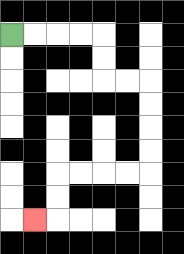{'start': '[0, 1]', 'end': '[1, 9]', 'path_directions': 'R,R,R,R,D,D,R,R,D,D,D,D,L,L,L,L,D,D,L', 'path_coordinates': '[[0, 1], [1, 1], [2, 1], [3, 1], [4, 1], [4, 2], [4, 3], [5, 3], [6, 3], [6, 4], [6, 5], [6, 6], [6, 7], [5, 7], [4, 7], [3, 7], [2, 7], [2, 8], [2, 9], [1, 9]]'}